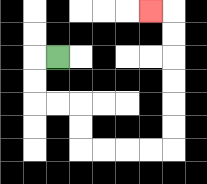{'start': '[2, 2]', 'end': '[6, 0]', 'path_directions': 'L,D,D,R,R,D,D,R,R,R,R,U,U,U,U,U,U,L', 'path_coordinates': '[[2, 2], [1, 2], [1, 3], [1, 4], [2, 4], [3, 4], [3, 5], [3, 6], [4, 6], [5, 6], [6, 6], [7, 6], [7, 5], [7, 4], [7, 3], [7, 2], [7, 1], [7, 0], [6, 0]]'}